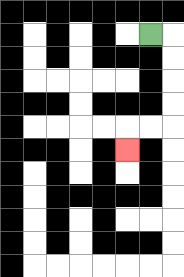{'start': '[6, 1]', 'end': '[5, 6]', 'path_directions': 'R,D,D,D,D,L,L,D', 'path_coordinates': '[[6, 1], [7, 1], [7, 2], [7, 3], [7, 4], [7, 5], [6, 5], [5, 5], [5, 6]]'}